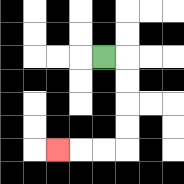{'start': '[4, 2]', 'end': '[2, 6]', 'path_directions': 'R,D,D,D,D,L,L,L', 'path_coordinates': '[[4, 2], [5, 2], [5, 3], [5, 4], [5, 5], [5, 6], [4, 6], [3, 6], [2, 6]]'}